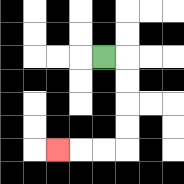{'start': '[4, 2]', 'end': '[2, 6]', 'path_directions': 'R,D,D,D,D,L,L,L', 'path_coordinates': '[[4, 2], [5, 2], [5, 3], [5, 4], [5, 5], [5, 6], [4, 6], [3, 6], [2, 6]]'}